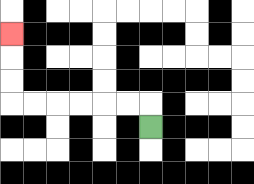{'start': '[6, 5]', 'end': '[0, 1]', 'path_directions': 'U,L,L,L,L,L,L,U,U,U', 'path_coordinates': '[[6, 5], [6, 4], [5, 4], [4, 4], [3, 4], [2, 4], [1, 4], [0, 4], [0, 3], [0, 2], [0, 1]]'}